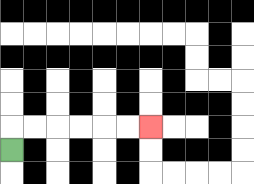{'start': '[0, 6]', 'end': '[6, 5]', 'path_directions': 'U,R,R,R,R,R,R', 'path_coordinates': '[[0, 6], [0, 5], [1, 5], [2, 5], [3, 5], [4, 5], [5, 5], [6, 5]]'}